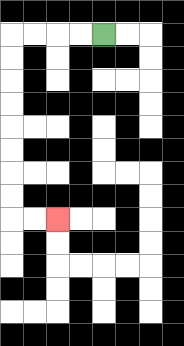{'start': '[4, 1]', 'end': '[2, 9]', 'path_directions': 'L,L,L,L,D,D,D,D,D,D,D,D,R,R', 'path_coordinates': '[[4, 1], [3, 1], [2, 1], [1, 1], [0, 1], [0, 2], [0, 3], [0, 4], [0, 5], [0, 6], [0, 7], [0, 8], [0, 9], [1, 9], [2, 9]]'}